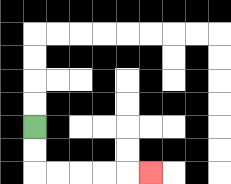{'start': '[1, 5]', 'end': '[6, 7]', 'path_directions': 'D,D,R,R,R,R,R', 'path_coordinates': '[[1, 5], [1, 6], [1, 7], [2, 7], [3, 7], [4, 7], [5, 7], [6, 7]]'}